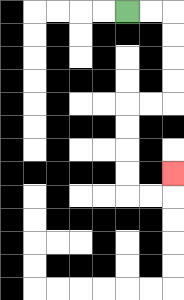{'start': '[5, 0]', 'end': '[7, 7]', 'path_directions': 'R,R,D,D,D,D,L,L,D,D,D,D,R,R,U', 'path_coordinates': '[[5, 0], [6, 0], [7, 0], [7, 1], [7, 2], [7, 3], [7, 4], [6, 4], [5, 4], [5, 5], [5, 6], [5, 7], [5, 8], [6, 8], [7, 8], [7, 7]]'}